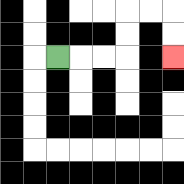{'start': '[2, 2]', 'end': '[7, 2]', 'path_directions': 'R,R,R,U,U,R,R,D,D', 'path_coordinates': '[[2, 2], [3, 2], [4, 2], [5, 2], [5, 1], [5, 0], [6, 0], [7, 0], [7, 1], [7, 2]]'}